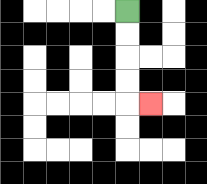{'start': '[5, 0]', 'end': '[6, 4]', 'path_directions': 'D,D,D,D,R', 'path_coordinates': '[[5, 0], [5, 1], [5, 2], [5, 3], [5, 4], [6, 4]]'}